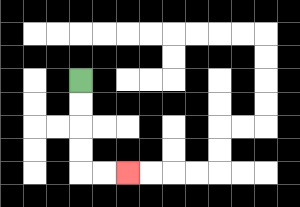{'start': '[3, 3]', 'end': '[5, 7]', 'path_directions': 'D,D,D,D,R,R', 'path_coordinates': '[[3, 3], [3, 4], [3, 5], [3, 6], [3, 7], [4, 7], [5, 7]]'}